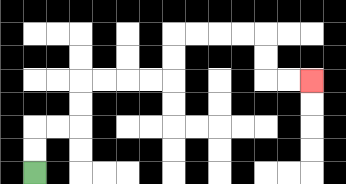{'start': '[1, 7]', 'end': '[13, 3]', 'path_directions': 'U,U,R,R,U,U,R,R,R,R,U,U,R,R,R,R,D,D,R,R', 'path_coordinates': '[[1, 7], [1, 6], [1, 5], [2, 5], [3, 5], [3, 4], [3, 3], [4, 3], [5, 3], [6, 3], [7, 3], [7, 2], [7, 1], [8, 1], [9, 1], [10, 1], [11, 1], [11, 2], [11, 3], [12, 3], [13, 3]]'}